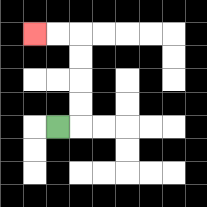{'start': '[2, 5]', 'end': '[1, 1]', 'path_directions': 'R,U,U,U,U,L,L', 'path_coordinates': '[[2, 5], [3, 5], [3, 4], [3, 3], [3, 2], [3, 1], [2, 1], [1, 1]]'}